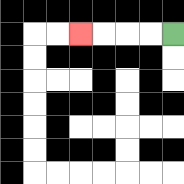{'start': '[7, 1]', 'end': '[3, 1]', 'path_directions': 'L,L,L,L', 'path_coordinates': '[[7, 1], [6, 1], [5, 1], [4, 1], [3, 1]]'}